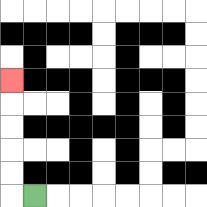{'start': '[1, 8]', 'end': '[0, 3]', 'path_directions': 'L,U,U,U,U,U', 'path_coordinates': '[[1, 8], [0, 8], [0, 7], [0, 6], [0, 5], [0, 4], [0, 3]]'}